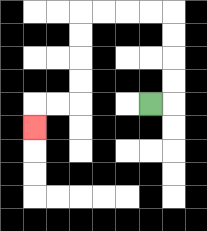{'start': '[6, 4]', 'end': '[1, 5]', 'path_directions': 'R,U,U,U,U,L,L,L,L,D,D,D,D,L,L,D', 'path_coordinates': '[[6, 4], [7, 4], [7, 3], [7, 2], [7, 1], [7, 0], [6, 0], [5, 0], [4, 0], [3, 0], [3, 1], [3, 2], [3, 3], [3, 4], [2, 4], [1, 4], [1, 5]]'}